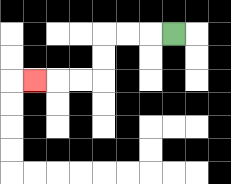{'start': '[7, 1]', 'end': '[1, 3]', 'path_directions': 'L,L,L,D,D,L,L,L', 'path_coordinates': '[[7, 1], [6, 1], [5, 1], [4, 1], [4, 2], [4, 3], [3, 3], [2, 3], [1, 3]]'}